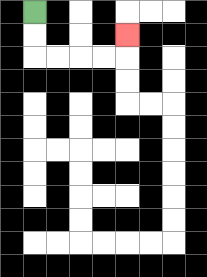{'start': '[1, 0]', 'end': '[5, 1]', 'path_directions': 'D,D,R,R,R,R,U', 'path_coordinates': '[[1, 0], [1, 1], [1, 2], [2, 2], [3, 2], [4, 2], [5, 2], [5, 1]]'}